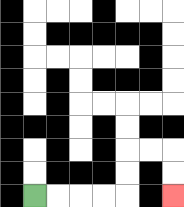{'start': '[1, 8]', 'end': '[7, 8]', 'path_directions': 'R,R,R,R,U,U,R,R,D,D', 'path_coordinates': '[[1, 8], [2, 8], [3, 8], [4, 8], [5, 8], [5, 7], [5, 6], [6, 6], [7, 6], [7, 7], [7, 8]]'}